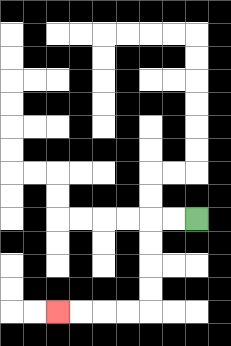{'start': '[8, 9]', 'end': '[2, 13]', 'path_directions': 'L,L,D,D,D,D,L,L,L,L', 'path_coordinates': '[[8, 9], [7, 9], [6, 9], [6, 10], [6, 11], [6, 12], [6, 13], [5, 13], [4, 13], [3, 13], [2, 13]]'}